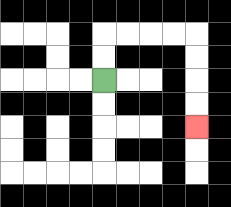{'start': '[4, 3]', 'end': '[8, 5]', 'path_directions': 'U,U,R,R,R,R,D,D,D,D', 'path_coordinates': '[[4, 3], [4, 2], [4, 1], [5, 1], [6, 1], [7, 1], [8, 1], [8, 2], [8, 3], [8, 4], [8, 5]]'}